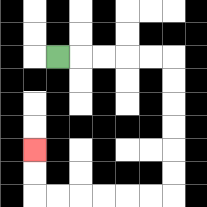{'start': '[2, 2]', 'end': '[1, 6]', 'path_directions': 'R,R,R,R,R,D,D,D,D,D,D,L,L,L,L,L,L,U,U', 'path_coordinates': '[[2, 2], [3, 2], [4, 2], [5, 2], [6, 2], [7, 2], [7, 3], [7, 4], [7, 5], [7, 6], [7, 7], [7, 8], [6, 8], [5, 8], [4, 8], [3, 8], [2, 8], [1, 8], [1, 7], [1, 6]]'}